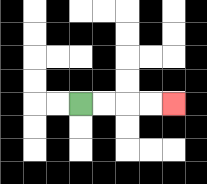{'start': '[3, 4]', 'end': '[7, 4]', 'path_directions': 'R,R,R,R', 'path_coordinates': '[[3, 4], [4, 4], [5, 4], [6, 4], [7, 4]]'}